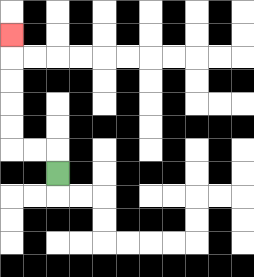{'start': '[2, 7]', 'end': '[0, 1]', 'path_directions': 'U,L,L,U,U,U,U,U', 'path_coordinates': '[[2, 7], [2, 6], [1, 6], [0, 6], [0, 5], [0, 4], [0, 3], [0, 2], [0, 1]]'}